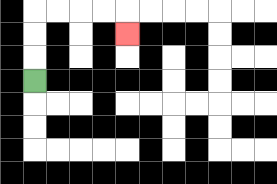{'start': '[1, 3]', 'end': '[5, 1]', 'path_directions': 'U,U,U,R,R,R,R,D', 'path_coordinates': '[[1, 3], [1, 2], [1, 1], [1, 0], [2, 0], [3, 0], [4, 0], [5, 0], [5, 1]]'}